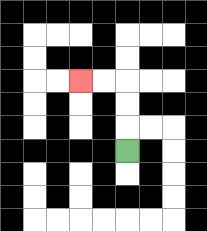{'start': '[5, 6]', 'end': '[3, 3]', 'path_directions': 'U,U,U,L,L', 'path_coordinates': '[[5, 6], [5, 5], [5, 4], [5, 3], [4, 3], [3, 3]]'}